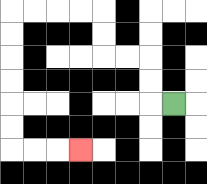{'start': '[7, 4]', 'end': '[3, 6]', 'path_directions': 'L,U,U,L,L,U,U,L,L,L,L,D,D,D,D,D,D,R,R,R', 'path_coordinates': '[[7, 4], [6, 4], [6, 3], [6, 2], [5, 2], [4, 2], [4, 1], [4, 0], [3, 0], [2, 0], [1, 0], [0, 0], [0, 1], [0, 2], [0, 3], [0, 4], [0, 5], [0, 6], [1, 6], [2, 6], [3, 6]]'}